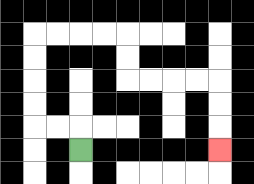{'start': '[3, 6]', 'end': '[9, 6]', 'path_directions': 'U,L,L,U,U,U,U,R,R,R,R,D,D,R,R,R,R,D,D,D', 'path_coordinates': '[[3, 6], [3, 5], [2, 5], [1, 5], [1, 4], [1, 3], [1, 2], [1, 1], [2, 1], [3, 1], [4, 1], [5, 1], [5, 2], [5, 3], [6, 3], [7, 3], [8, 3], [9, 3], [9, 4], [9, 5], [9, 6]]'}